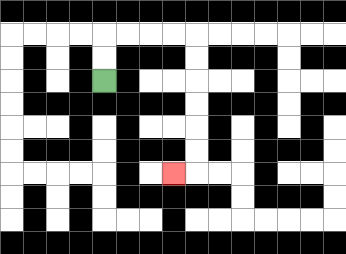{'start': '[4, 3]', 'end': '[7, 7]', 'path_directions': 'U,U,R,R,R,R,D,D,D,D,D,D,L', 'path_coordinates': '[[4, 3], [4, 2], [4, 1], [5, 1], [6, 1], [7, 1], [8, 1], [8, 2], [8, 3], [8, 4], [8, 5], [8, 6], [8, 7], [7, 7]]'}